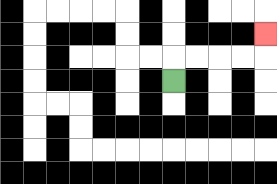{'start': '[7, 3]', 'end': '[11, 1]', 'path_directions': 'U,R,R,R,R,U', 'path_coordinates': '[[7, 3], [7, 2], [8, 2], [9, 2], [10, 2], [11, 2], [11, 1]]'}